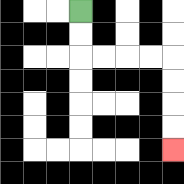{'start': '[3, 0]', 'end': '[7, 6]', 'path_directions': 'D,D,R,R,R,R,D,D,D,D', 'path_coordinates': '[[3, 0], [3, 1], [3, 2], [4, 2], [5, 2], [6, 2], [7, 2], [7, 3], [7, 4], [7, 5], [7, 6]]'}